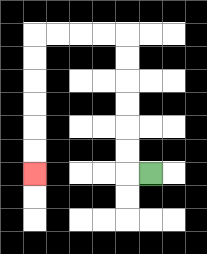{'start': '[6, 7]', 'end': '[1, 7]', 'path_directions': 'L,U,U,U,U,U,U,L,L,L,L,D,D,D,D,D,D', 'path_coordinates': '[[6, 7], [5, 7], [5, 6], [5, 5], [5, 4], [5, 3], [5, 2], [5, 1], [4, 1], [3, 1], [2, 1], [1, 1], [1, 2], [1, 3], [1, 4], [1, 5], [1, 6], [1, 7]]'}